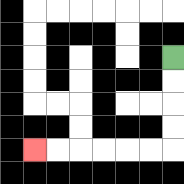{'start': '[7, 2]', 'end': '[1, 6]', 'path_directions': 'D,D,D,D,L,L,L,L,L,L', 'path_coordinates': '[[7, 2], [7, 3], [7, 4], [7, 5], [7, 6], [6, 6], [5, 6], [4, 6], [3, 6], [2, 6], [1, 6]]'}